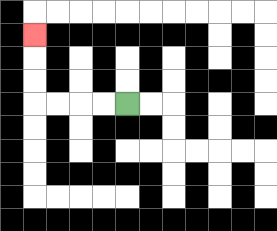{'start': '[5, 4]', 'end': '[1, 1]', 'path_directions': 'L,L,L,L,U,U,U', 'path_coordinates': '[[5, 4], [4, 4], [3, 4], [2, 4], [1, 4], [1, 3], [1, 2], [1, 1]]'}